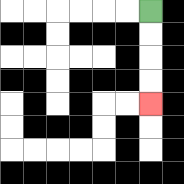{'start': '[6, 0]', 'end': '[6, 4]', 'path_directions': 'D,D,D,D', 'path_coordinates': '[[6, 0], [6, 1], [6, 2], [6, 3], [6, 4]]'}